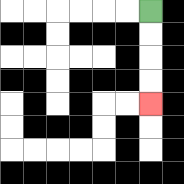{'start': '[6, 0]', 'end': '[6, 4]', 'path_directions': 'D,D,D,D', 'path_coordinates': '[[6, 0], [6, 1], [6, 2], [6, 3], [6, 4]]'}